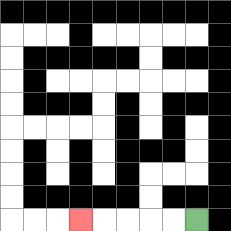{'start': '[8, 9]', 'end': '[3, 9]', 'path_directions': 'L,L,L,L,L', 'path_coordinates': '[[8, 9], [7, 9], [6, 9], [5, 9], [4, 9], [3, 9]]'}